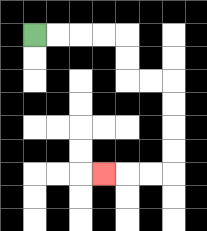{'start': '[1, 1]', 'end': '[4, 7]', 'path_directions': 'R,R,R,R,D,D,R,R,D,D,D,D,L,L,L', 'path_coordinates': '[[1, 1], [2, 1], [3, 1], [4, 1], [5, 1], [5, 2], [5, 3], [6, 3], [7, 3], [7, 4], [7, 5], [7, 6], [7, 7], [6, 7], [5, 7], [4, 7]]'}